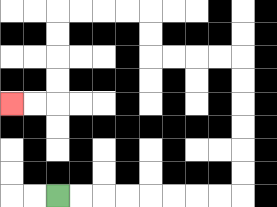{'start': '[2, 8]', 'end': '[0, 4]', 'path_directions': 'R,R,R,R,R,R,R,R,U,U,U,U,U,U,L,L,L,L,U,U,L,L,L,L,D,D,D,D,L,L', 'path_coordinates': '[[2, 8], [3, 8], [4, 8], [5, 8], [6, 8], [7, 8], [8, 8], [9, 8], [10, 8], [10, 7], [10, 6], [10, 5], [10, 4], [10, 3], [10, 2], [9, 2], [8, 2], [7, 2], [6, 2], [6, 1], [6, 0], [5, 0], [4, 0], [3, 0], [2, 0], [2, 1], [2, 2], [2, 3], [2, 4], [1, 4], [0, 4]]'}